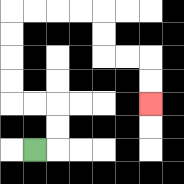{'start': '[1, 6]', 'end': '[6, 4]', 'path_directions': 'R,U,U,L,L,U,U,U,U,R,R,R,R,D,D,R,R,D,D', 'path_coordinates': '[[1, 6], [2, 6], [2, 5], [2, 4], [1, 4], [0, 4], [0, 3], [0, 2], [0, 1], [0, 0], [1, 0], [2, 0], [3, 0], [4, 0], [4, 1], [4, 2], [5, 2], [6, 2], [6, 3], [6, 4]]'}